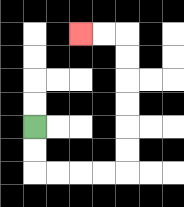{'start': '[1, 5]', 'end': '[3, 1]', 'path_directions': 'D,D,R,R,R,R,U,U,U,U,U,U,L,L', 'path_coordinates': '[[1, 5], [1, 6], [1, 7], [2, 7], [3, 7], [4, 7], [5, 7], [5, 6], [5, 5], [5, 4], [5, 3], [5, 2], [5, 1], [4, 1], [3, 1]]'}